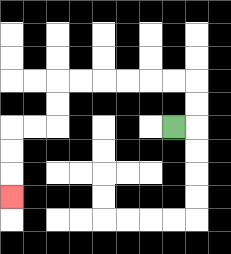{'start': '[7, 5]', 'end': '[0, 8]', 'path_directions': 'R,U,U,L,L,L,L,L,L,D,D,L,L,D,D,D', 'path_coordinates': '[[7, 5], [8, 5], [8, 4], [8, 3], [7, 3], [6, 3], [5, 3], [4, 3], [3, 3], [2, 3], [2, 4], [2, 5], [1, 5], [0, 5], [0, 6], [0, 7], [0, 8]]'}